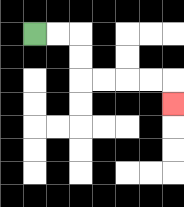{'start': '[1, 1]', 'end': '[7, 4]', 'path_directions': 'R,R,D,D,R,R,R,R,D', 'path_coordinates': '[[1, 1], [2, 1], [3, 1], [3, 2], [3, 3], [4, 3], [5, 3], [6, 3], [7, 3], [7, 4]]'}